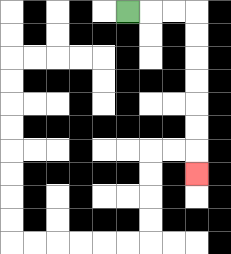{'start': '[5, 0]', 'end': '[8, 7]', 'path_directions': 'R,R,R,D,D,D,D,D,D,D', 'path_coordinates': '[[5, 0], [6, 0], [7, 0], [8, 0], [8, 1], [8, 2], [8, 3], [8, 4], [8, 5], [8, 6], [8, 7]]'}